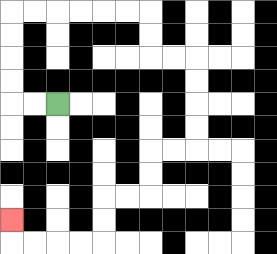{'start': '[2, 4]', 'end': '[0, 9]', 'path_directions': 'L,L,U,U,U,U,R,R,R,R,R,R,D,D,R,R,D,D,D,D,L,L,D,D,L,L,D,D,L,L,L,L,U', 'path_coordinates': '[[2, 4], [1, 4], [0, 4], [0, 3], [0, 2], [0, 1], [0, 0], [1, 0], [2, 0], [3, 0], [4, 0], [5, 0], [6, 0], [6, 1], [6, 2], [7, 2], [8, 2], [8, 3], [8, 4], [8, 5], [8, 6], [7, 6], [6, 6], [6, 7], [6, 8], [5, 8], [4, 8], [4, 9], [4, 10], [3, 10], [2, 10], [1, 10], [0, 10], [0, 9]]'}